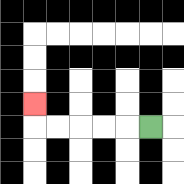{'start': '[6, 5]', 'end': '[1, 4]', 'path_directions': 'L,L,L,L,L,U', 'path_coordinates': '[[6, 5], [5, 5], [4, 5], [3, 5], [2, 5], [1, 5], [1, 4]]'}